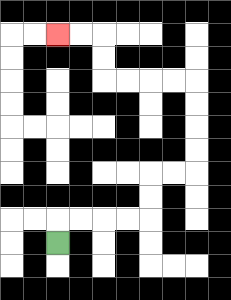{'start': '[2, 10]', 'end': '[2, 1]', 'path_directions': 'U,R,R,R,R,U,U,R,R,U,U,U,U,L,L,L,L,U,U,L,L', 'path_coordinates': '[[2, 10], [2, 9], [3, 9], [4, 9], [5, 9], [6, 9], [6, 8], [6, 7], [7, 7], [8, 7], [8, 6], [8, 5], [8, 4], [8, 3], [7, 3], [6, 3], [5, 3], [4, 3], [4, 2], [4, 1], [3, 1], [2, 1]]'}